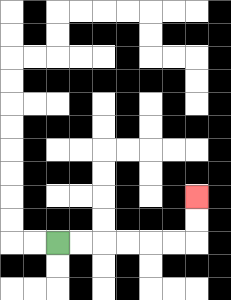{'start': '[2, 10]', 'end': '[8, 8]', 'path_directions': 'R,R,R,R,R,R,U,U', 'path_coordinates': '[[2, 10], [3, 10], [4, 10], [5, 10], [6, 10], [7, 10], [8, 10], [8, 9], [8, 8]]'}